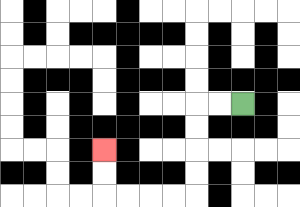{'start': '[10, 4]', 'end': '[4, 6]', 'path_directions': 'L,L,D,D,D,D,L,L,L,L,U,U', 'path_coordinates': '[[10, 4], [9, 4], [8, 4], [8, 5], [8, 6], [8, 7], [8, 8], [7, 8], [6, 8], [5, 8], [4, 8], [4, 7], [4, 6]]'}